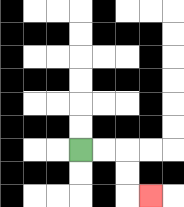{'start': '[3, 6]', 'end': '[6, 8]', 'path_directions': 'R,R,D,D,R', 'path_coordinates': '[[3, 6], [4, 6], [5, 6], [5, 7], [5, 8], [6, 8]]'}